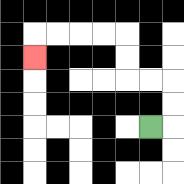{'start': '[6, 5]', 'end': '[1, 2]', 'path_directions': 'R,U,U,L,L,U,U,L,L,L,L,D', 'path_coordinates': '[[6, 5], [7, 5], [7, 4], [7, 3], [6, 3], [5, 3], [5, 2], [5, 1], [4, 1], [3, 1], [2, 1], [1, 1], [1, 2]]'}